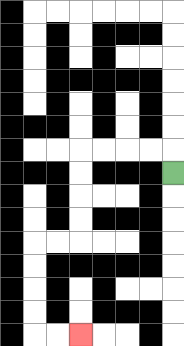{'start': '[7, 7]', 'end': '[3, 14]', 'path_directions': 'U,L,L,L,L,D,D,D,D,L,L,D,D,D,D,R,R', 'path_coordinates': '[[7, 7], [7, 6], [6, 6], [5, 6], [4, 6], [3, 6], [3, 7], [3, 8], [3, 9], [3, 10], [2, 10], [1, 10], [1, 11], [1, 12], [1, 13], [1, 14], [2, 14], [3, 14]]'}